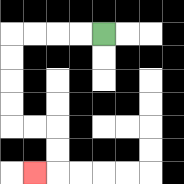{'start': '[4, 1]', 'end': '[1, 7]', 'path_directions': 'L,L,L,L,D,D,D,D,R,R,D,D,L', 'path_coordinates': '[[4, 1], [3, 1], [2, 1], [1, 1], [0, 1], [0, 2], [0, 3], [0, 4], [0, 5], [1, 5], [2, 5], [2, 6], [2, 7], [1, 7]]'}